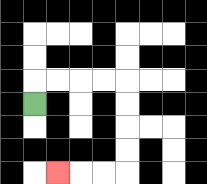{'start': '[1, 4]', 'end': '[2, 7]', 'path_directions': 'U,R,R,R,R,D,D,D,D,L,L,L', 'path_coordinates': '[[1, 4], [1, 3], [2, 3], [3, 3], [4, 3], [5, 3], [5, 4], [5, 5], [5, 6], [5, 7], [4, 7], [3, 7], [2, 7]]'}